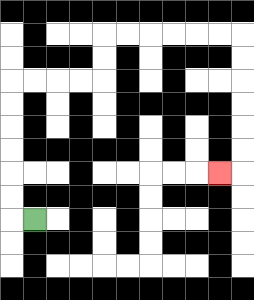{'start': '[1, 9]', 'end': '[9, 7]', 'path_directions': 'L,U,U,U,U,U,U,R,R,R,R,U,U,R,R,R,R,R,R,D,D,D,D,D,D,L', 'path_coordinates': '[[1, 9], [0, 9], [0, 8], [0, 7], [0, 6], [0, 5], [0, 4], [0, 3], [1, 3], [2, 3], [3, 3], [4, 3], [4, 2], [4, 1], [5, 1], [6, 1], [7, 1], [8, 1], [9, 1], [10, 1], [10, 2], [10, 3], [10, 4], [10, 5], [10, 6], [10, 7], [9, 7]]'}